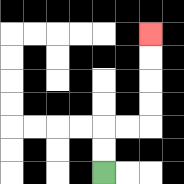{'start': '[4, 7]', 'end': '[6, 1]', 'path_directions': 'U,U,R,R,U,U,U,U', 'path_coordinates': '[[4, 7], [4, 6], [4, 5], [5, 5], [6, 5], [6, 4], [6, 3], [6, 2], [6, 1]]'}